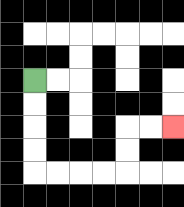{'start': '[1, 3]', 'end': '[7, 5]', 'path_directions': 'D,D,D,D,R,R,R,R,U,U,R,R', 'path_coordinates': '[[1, 3], [1, 4], [1, 5], [1, 6], [1, 7], [2, 7], [3, 7], [4, 7], [5, 7], [5, 6], [5, 5], [6, 5], [7, 5]]'}